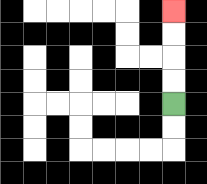{'start': '[7, 4]', 'end': '[7, 0]', 'path_directions': 'U,U,U,U', 'path_coordinates': '[[7, 4], [7, 3], [7, 2], [7, 1], [7, 0]]'}